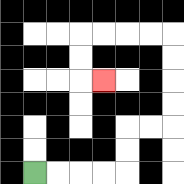{'start': '[1, 7]', 'end': '[4, 3]', 'path_directions': 'R,R,R,R,U,U,R,R,U,U,U,U,L,L,L,L,D,D,R', 'path_coordinates': '[[1, 7], [2, 7], [3, 7], [4, 7], [5, 7], [5, 6], [5, 5], [6, 5], [7, 5], [7, 4], [7, 3], [7, 2], [7, 1], [6, 1], [5, 1], [4, 1], [3, 1], [3, 2], [3, 3], [4, 3]]'}